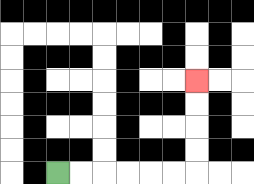{'start': '[2, 7]', 'end': '[8, 3]', 'path_directions': 'R,R,R,R,R,R,U,U,U,U', 'path_coordinates': '[[2, 7], [3, 7], [4, 7], [5, 7], [6, 7], [7, 7], [8, 7], [8, 6], [8, 5], [8, 4], [8, 3]]'}